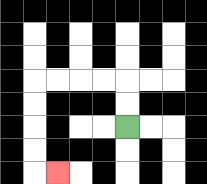{'start': '[5, 5]', 'end': '[2, 7]', 'path_directions': 'U,U,L,L,L,L,D,D,D,D,R', 'path_coordinates': '[[5, 5], [5, 4], [5, 3], [4, 3], [3, 3], [2, 3], [1, 3], [1, 4], [1, 5], [1, 6], [1, 7], [2, 7]]'}